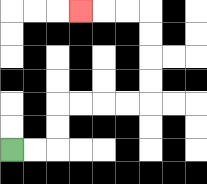{'start': '[0, 6]', 'end': '[3, 0]', 'path_directions': 'R,R,U,U,R,R,R,R,U,U,U,U,L,L,L', 'path_coordinates': '[[0, 6], [1, 6], [2, 6], [2, 5], [2, 4], [3, 4], [4, 4], [5, 4], [6, 4], [6, 3], [6, 2], [6, 1], [6, 0], [5, 0], [4, 0], [3, 0]]'}